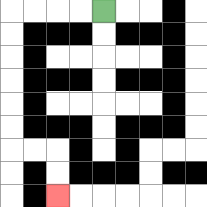{'start': '[4, 0]', 'end': '[2, 8]', 'path_directions': 'L,L,L,L,D,D,D,D,D,D,R,R,D,D', 'path_coordinates': '[[4, 0], [3, 0], [2, 0], [1, 0], [0, 0], [0, 1], [0, 2], [0, 3], [0, 4], [0, 5], [0, 6], [1, 6], [2, 6], [2, 7], [2, 8]]'}